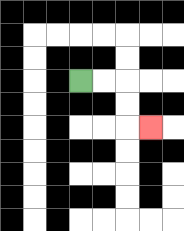{'start': '[3, 3]', 'end': '[6, 5]', 'path_directions': 'R,R,D,D,R', 'path_coordinates': '[[3, 3], [4, 3], [5, 3], [5, 4], [5, 5], [6, 5]]'}